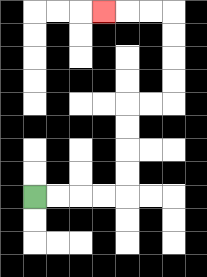{'start': '[1, 8]', 'end': '[4, 0]', 'path_directions': 'R,R,R,R,U,U,U,U,R,R,U,U,U,U,L,L,L', 'path_coordinates': '[[1, 8], [2, 8], [3, 8], [4, 8], [5, 8], [5, 7], [5, 6], [5, 5], [5, 4], [6, 4], [7, 4], [7, 3], [7, 2], [7, 1], [7, 0], [6, 0], [5, 0], [4, 0]]'}